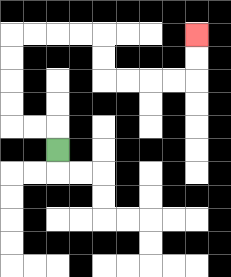{'start': '[2, 6]', 'end': '[8, 1]', 'path_directions': 'U,L,L,U,U,U,U,R,R,R,R,D,D,R,R,R,R,U,U', 'path_coordinates': '[[2, 6], [2, 5], [1, 5], [0, 5], [0, 4], [0, 3], [0, 2], [0, 1], [1, 1], [2, 1], [3, 1], [4, 1], [4, 2], [4, 3], [5, 3], [6, 3], [7, 3], [8, 3], [8, 2], [8, 1]]'}